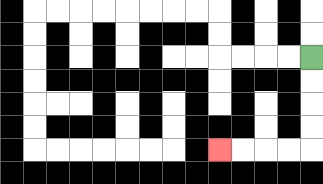{'start': '[13, 2]', 'end': '[9, 6]', 'path_directions': 'D,D,D,D,L,L,L,L', 'path_coordinates': '[[13, 2], [13, 3], [13, 4], [13, 5], [13, 6], [12, 6], [11, 6], [10, 6], [9, 6]]'}